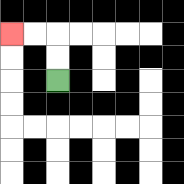{'start': '[2, 3]', 'end': '[0, 1]', 'path_directions': 'U,U,L,L', 'path_coordinates': '[[2, 3], [2, 2], [2, 1], [1, 1], [0, 1]]'}